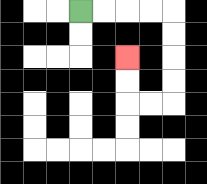{'start': '[3, 0]', 'end': '[5, 2]', 'path_directions': 'R,R,R,R,D,D,D,D,L,L,U,U', 'path_coordinates': '[[3, 0], [4, 0], [5, 0], [6, 0], [7, 0], [7, 1], [7, 2], [7, 3], [7, 4], [6, 4], [5, 4], [5, 3], [5, 2]]'}